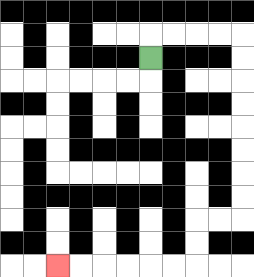{'start': '[6, 2]', 'end': '[2, 11]', 'path_directions': 'U,R,R,R,R,D,D,D,D,D,D,D,D,L,L,D,D,L,L,L,L,L,L', 'path_coordinates': '[[6, 2], [6, 1], [7, 1], [8, 1], [9, 1], [10, 1], [10, 2], [10, 3], [10, 4], [10, 5], [10, 6], [10, 7], [10, 8], [10, 9], [9, 9], [8, 9], [8, 10], [8, 11], [7, 11], [6, 11], [5, 11], [4, 11], [3, 11], [2, 11]]'}